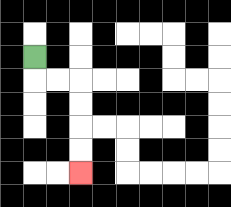{'start': '[1, 2]', 'end': '[3, 7]', 'path_directions': 'D,R,R,D,D,D,D', 'path_coordinates': '[[1, 2], [1, 3], [2, 3], [3, 3], [3, 4], [3, 5], [3, 6], [3, 7]]'}